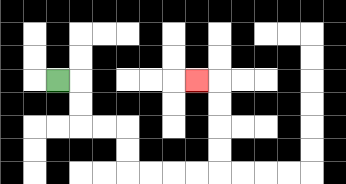{'start': '[2, 3]', 'end': '[8, 3]', 'path_directions': 'R,D,D,R,R,D,D,R,R,R,R,U,U,U,U,L', 'path_coordinates': '[[2, 3], [3, 3], [3, 4], [3, 5], [4, 5], [5, 5], [5, 6], [5, 7], [6, 7], [7, 7], [8, 7], [9, 7], [9, 6], [9, 5], [9, 4], [9, 3], [8, 3]]'}